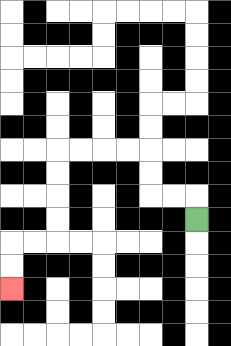{'start': '[8, 9]', 'end': '[0, 12]', 'path_directions': 'U,L,L,U,U,L,L,L,L,D,D,D,D,L,L,D,D', 'path_coordinates': '[[8, 9], [8, 8], [7, 8], [6, 8], [6, 7], [6, 6], [5, 6], [4, 6], [3, 6], [2, 6], [2, 7], [2, 8], [2, 9], [2, 10], [1, 10], [0, 10], [0, 11], [0, 12]]'}